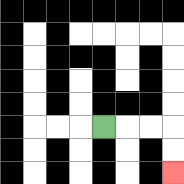{'start': '[4, 5]', 'end': '[7, 7]', 'path_directions': 'R,R,R,D,D', 'path_coordinates': '[[4, 5], [5, 5], [6, 5], [7, 5], [7, 6], [7, 7]]'}